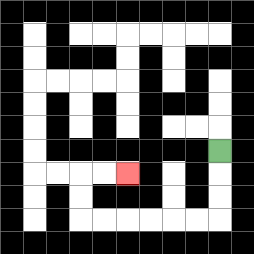{'start': '[9, 6]', 'end': '[5, 7]', 'path_directions': 'D,D,D,L,L,L,L,L,L,U,U,R,R', 'path_coordinates': '[[9, 6], [9, 7], [9, 8], [9, 9], [8, 9], [7, 9], [6, 9], [5, 9], [4, 9], [3, 9], [3, 8], [3, 7], [4, 7], [5, 7]]'}